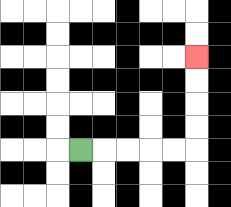{'start': '[3, 6]', 'end': '[8, 2]', 'path_directions': 'R,R,R,R,R,U,U,U,U', 'path_coordinates': '[[3, 6], [4, 6], [5, 6], [6, 6], [7, 6], [8, 6], [8, 5], [8, 4], [8, 3], [8, 2]]'}